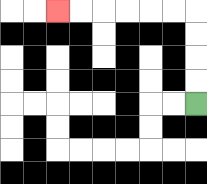{'start': '[8, 4]', 'end': '[2, 0]', 'path_directions': 'U,U,U,U,L,L,L,L,L,L', 'path_coordinates': '[[8, 4], [8, 3], [8, 2], [8, 1], [8, 0], [7, 0], [6, 0], [5, 0], [4, 0], [3, 0], [2, 0]]'}